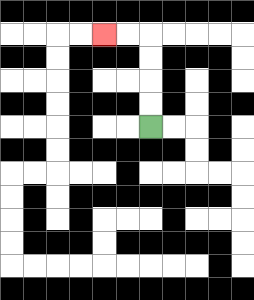{'start': '[6, 5]', 'end': '[4, 1]', 'path_directions': 'U,U,U,U,L,L', 'path_coordinates': '[[6, 5], [6, 4], [6, 3], [6, 2], [6, 1], [5, 1], [4, 1]]'}